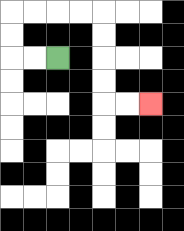{'start': '[2, 2]', 'end': '[6, 4]', 'path_directions': 'L,L,U,U,R,R,R,R,D,D,D,D,R,R', 'path_coordinates': '[[2, 2], [1, 2], [0, 2], [0, 1], [0, 0], [1, 0], [2, 0], [3, 0], [4, 0], [4, 1], [4, 2], [4, 3], [4, 4], [5, 4], [6, 4]]'}